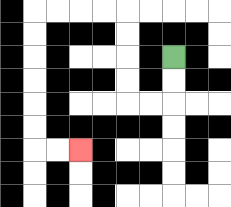{'start': '[7, 2]', 'end': '[3, 6]', 'path_directions': 'D,D,L,L,U,U,U,U,L,L,L,L,D,D,D,D,D,D,R,R', 'path_coordinates': '[[7, 2], [7, 3], [7, 4], [6, 4], [5, 4], [5, 3], [5, 2], [5, 1], [5, 0], [4, 0], [3, 0], [2, 0], [1, 0], [1, 1], [1, 2], [1, 3], [1, 4], [1, 5], [1, 6], [2, 6], [3, 6]]'}